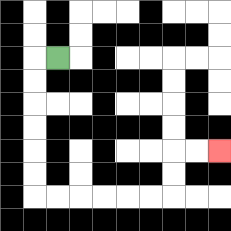{'start': '[2, 2]', 'end': '[9, 6]', 'path_directions': 'L,D,D,D,D,D,D,R,R,R,R,R,R,U,U,R,R', 'path_coordinates': '[[2, 2], [1, 2], [1, 3], [1, 4], [1, 5], [1, 6], [1, 7], [1, 8], [2, 8], [3, 8], [4, 8], [5, 8], [6, 8], [7, 8], [7, 7], [7, 6], [8, 6], [9, 6]]'}